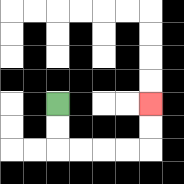{'start': '[2, 4]', 'end': '[6, 4]', 'path_directions': 'D,D,R,R,R,R,U,U', 'path_coordinates': '[[2, 4], [2, 5], [2, 6], [3, 6], [4, 6], [5, 6], [6, 6], [6, 5], [6, 4]]'}